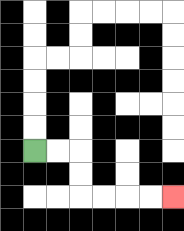{'start': '[1, 6]', 'end': '[7, 8]', 'path_directions': 'R,R,D,D,R,R,R,R', 'path_coordinates': '[[1, 6], [2, 6], [3, 6], [3, 7], [3, 8], [4, 8], [5, 8], [6, 8], [7, 8]]'}